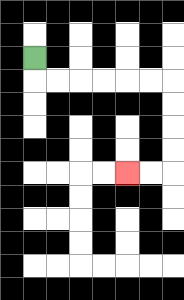{'start': '[1, 2]', 'end': '[5, 7]', 'path_directions': 'D,R,R,R,R,R,R,D,D,D,D,L,L', 'path_coordinates': '[[1, 2], [1, 3], [2, 3], [3, 3], [4, 3], [5, 3], [6, 3], [7, 3], [7, 4], [7, 5], [7, 6], [7, 7], [6, 7], [5, 7]]'}